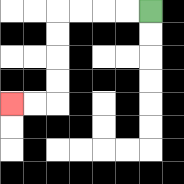{'start': '[6, 0]', 'end': '[0, 4]', 'path_directions': 'L,L,L,L,D,D,D,D,L,L', 'path_coordinates': '[[6, 0], [5, 0], [4, 0], [3, 0], [2, 0], [2, 1], [2, 2], [2, 3], [2, 4], [1, 4], [0, 4]]'}